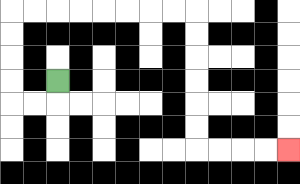{'start': '[2, 3]', 'end': '[12, 6]', 'path_directions': 'D,L,L,U,U,U,U,R,R,R,R,R,R,R,R,D,D,D,D,D,D,R,R,R,R', 'path_coordinates': '[[2, 3], [2, 4], [1, 4], [0, 4], [0, 3], [0, 2], [0, 1], [0, 0], [1, 0], [2, 0], [3, 0], [4, 0], [5, 0], [6, 0], [7, 0], [8, 0], [8, 1], [8, 2], [8, 3], [8, 4], [8, 5], [8, 6], [9, 6], [10, 6], [11, 6], [12, 6]]'}